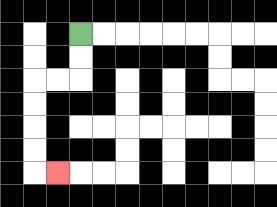{'start': '[3, 1]', 'end': '[2, 7]', 'path_directions': 'D,D,L,L,D,D,D,D,R', 'path_coordinates': '[[3, 1], [3, 2], [3, 3], [2, 3], [1, 3], [1, 4], [1, 5], [1, 6], [1, 7], [2, 7]]'}